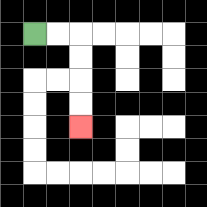{'start': '[1, 1]', 'end': '[3, 5]', 'path_directions': 'R,R,D,D,D,D', 'path_coordinates': '[[1, 1], [2, 1], [3, 1], [3, 2], [3, 3], [3, 4], [3, 5]]'}